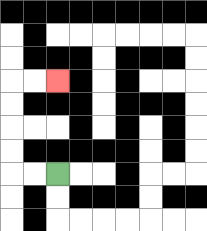{'start': '[2, 7]', 'end': '[2, 3]', 'path_directions': 'L,L,U,U,U,U,R,R', 'path_coordinates': '[[2, 7], [1, 7], [0, 7], [0, 6], [0, 5], [0, 4], [0, 3], [1, 3], [2, 3]]'}